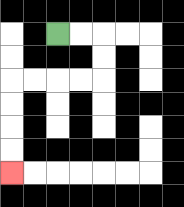{'start': '[2, 1]', 'end': '[0, 7]', 'path_directions': 'R,R,D,D,L,L,L,L,D,D,D,D', 'path_coordinates': '[[2, 1], [3, 1], [4, 1], [4, 2], [4, 3], [3, 3], [2, 3], [1, 3], [0, 3], [0, 4], [0, 5], [0, 6], [0, 7]]'}